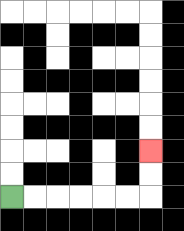{'start': '[0, 8]', 'end': '[6, 6]', 'path_directions': 'R,R,R,R,R,R,U,U', 'path_coordinates': '[[0, 8], [1, 8], [2, 8], [3, 8], [4, 8], [5, 8], [6, 8], [6, 7], [6, 6]]'}